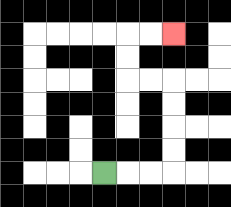{'start': '[4, 7]', 'end': '[7, 1]', 'path_directions': 'R,R,R,U,U,U,U,L,L,U,U,R,R', 'path_coordinates': '[[4, 7], [5, 7], [6, 7], [7, 7], [7, 6], [7, 5], [7, 4], [7, 3], [6, 3], [5, 3], [5, 2], [5, 1], [6, 1], [7, 1]]'}